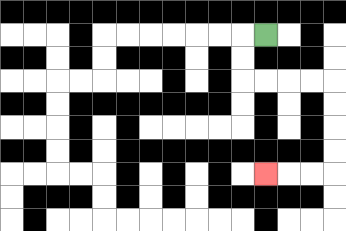{'start': '[11, 1]', 'end': '[11, 7]', 'path_directions': 'L,D,D,R,R,R,R,D,D,D,D,L,L,L', 'path_coordinates': '[[11, 1], [10, 1], [10, 2], [10, 3], [11, 3], [12, 3], [13, 3], [14, 3], [14, 4], [14, 5], [14, 6], [14, 7], [13, 7], [12, 7], [11, 7]]'}